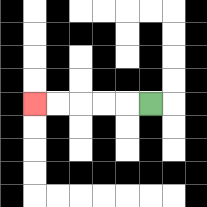{'start': '[6, 4]', 'end': '[1, 4]', 'path_directions': 'L,L,L,L,L', 'path_coordinates': '[[6, 4], [5, 4], [4, 4], [3, 4], [2, 4], [1, 4]]'}